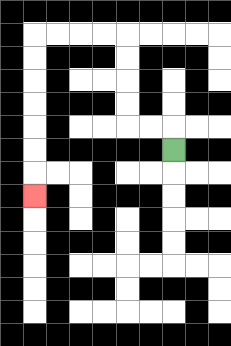{'start': '[7, 6]', 'end': '[1, 8]', 'path_directions': 'U,L,L,U,U,U,U,L,L,L,L,D,D,D,D,D,D,D', 'path_coordinates': '[[7, 6], [7, 5], [6, 5], [5, 5], [5, 4], [5, 3], [5, 2], [5, 1], [4, 1], [3, 1], [2, 1], [1, 1], [1, 2], [1, 3], [1, 4], [1, 5], [1, 6], [1, 7], [1, 8]]'}